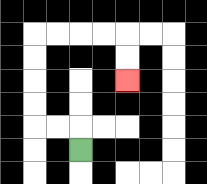{'start': '[3, 6]', 'end': '[5, 3]', 'path_directions': 'U,L,L,U,U,U,U,R,R,R,R,D,D', 'path_coordinates': '[[3, 6], [3, 5], [2, 5], [1, 5], [1, 4], [1, 3], [1, 2], [1, 1], [2, 1], [3, 1], [4, 1], [5, 1], [5, 2], [5, 3]]'}